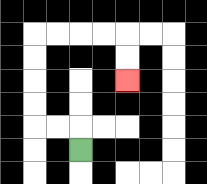{'start': '[3, 6]', 'end': '[5, 3]', 'path_directions': 'U,L,L,U,U,U,U,R,R,R,R,D,D', 'path_coordinates': '[[3, 6], [3, 5], [2, 5], [1, 5], [1, 4], [1, 3], [1, 2], [1, 1], [2, 1], [3, 1], [4, 1], [5, 1], [5, 2], [5, 3]]'}